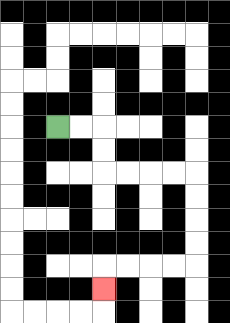{'start': '[2, 5]', 'end': '[4, 12]', 'path_directions': 'R,R,D,D,R,R,R,R,D,D,D,D,L,L,L,L,D', 'path_coordinates': '[[2, 5], [3, 5], [4, 5], [4, 6], [4, 7], [5, 7], [6, 7], [7, 7], [8, 7], [8, 8], [8, 9], [8, 10], [8, 11], [7, 11], [6, 11], [5, 11], [4, 11], [4, 12]]'}